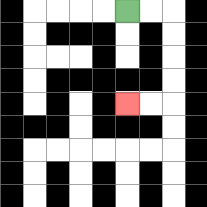{'start': '[5, 0]', 'end': '[5, 4]', 'path_directions': 'R,R,D,D,D,D,L,L', 'path_coordinates': '[[5, 0], [6, 0], [7, 0], [7, 1], [7, 2], [7, 3], [7, 4], [6, 4], [5, 4]]'}